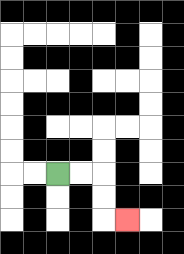{'start': '[2, 7]', 'end': '[5, 9]', 'path_directions': 'R,R,D,D,R', 'path_coordinates': '[[2, 7], [3, 7], [4, 7], [4, 8], [4, 9], [5, 9]]'}